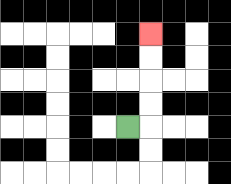{'start': '[5, 5]', 'end': '[6, 1]', 'path_directions': 'R,U,U,U,U', 'path_coordinates': '[[5, 5], [6, 5], [6, 4], [6, 3], [6, 2], [6, 1]]'}